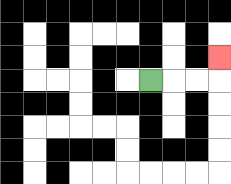{'start': '[6, 3]', 'end': '[9, 2]', 'path_directions': 'R,R,R,U', 'path_coordinates': '[[6, 3], [7, 3], [8, 3], [9, 3], [9, 2]]'}